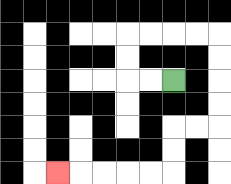{'start': '[7, 3]', 'end': '[2, 7]', 'path_directions': 'L,L,U,U,R,R,R,R,D,D,D,D,L,L,D,D,L,L,L,L,L', 'path_coordinates': '[[7, 3], [6, 3], [5, 3], [5, 2], [5, 1], [6, 1], [7, 1], [8, 1], [9, 1], [9, 2], [9, 3], [9, 4], [9, 5], [8, 5], [7, 5], [7, 6], [7, 7], [6, 7], [5, 7], [4, 7], [3, 7], [2, 7]]'}